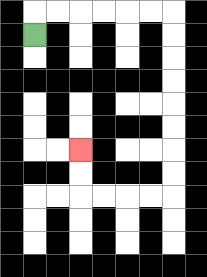{'start': '[1, 1]', 'end': '[3, 6]', 'path_directions': 'U,R,R,R,R,R,R,D,D,D,D,D,D,D,D,L,L,L,L,U,U', 'path_coordinates': '[[1, 1], [1, 0], [2, 0], [3, 0], [4, 0], [5, 0], [6, 0], [7, 0], [7, 1], [7, 2], [7, 3], [7, 4], [7, 5], [7, 6], [7, 7], [7, 8], [6, 8], [5, 8], [4, 8], [3, 8], [3, 7], [3, 6]]'}